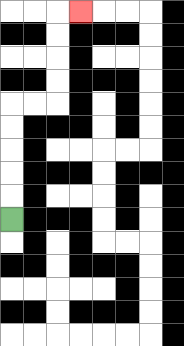{'start': '[0, 9]', 'end': '[3, 0]', 'path_directions': 'U,U,U,U,U,R,R,U,U,U,U,R', 'path_coordinates': '[[0, 9], [0, 8], [0, 7], [0, 6], [0, 5], [0, 4], [1, 4], [2, 4], [2, 3], [2, 2], [2, 1], [2, 0], [3, 0]]'}